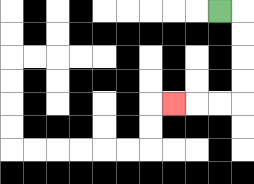{'start': '[9, 0]', 'end': '[7, 4]', 'path_directions': 'R,D,D,D,D,L,L,L', 'path_coordinates': '[[9, 0], [10, 0], [10, 1], [10, 2], [10, 3], [10, 4], [9, 4], [8, 4], [7, 4]]'}